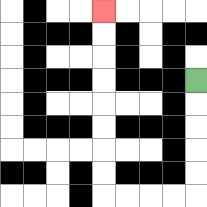{'start': '[8, 3]', 'end': '[4, 0]', 'path_directions': 'D,D,D,D,D,L,L,L,L,U,U,U,U,U,U,U,U', 'path_coordinates': '[[8, 3], [8, 4], [8, 5], [8, 6], [8, 7], [8, 8], [7, 8], [6, 8], [5, 8], [4, 8], [4, 7], [4, 6], [4, 5], [4, 4], [4, 3], [4, 2], [4, 1], [4, 0]]'}